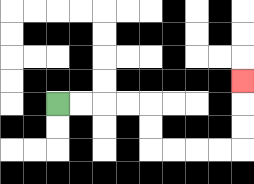{'start': '[2, 4]', 'end': '[10, 3]', 'path_directions': 'R,R,R,R,D,D,R,R,R,R,U,U,U', 'path_coordinates': '[[2, 4], [3, 4], [4, 4], [5, 4], [6, 4], [6, 5], [6, 6], [7, 6], [8, 6], [9, 6], [10, 6], [10, 5], [10, 4], [10, 3]]'}